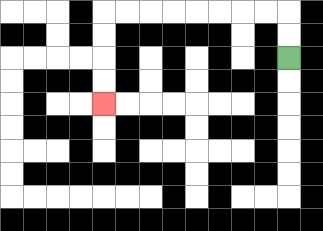{'start': '[12, 2]', 'end': '[4, 4]', 'path_directions': 'U,U,L,L,L,L,L,L,L,L,D,D,D,D', 'path_coordinates': '[[12, 2], [12, 1], [12, 0], [11, 0], [10, 0], [9, 0], [8, 0], [7, 0], [6, 0], [5, 0], [4, 0], [4, 1], [4, 2], [4, 3], [4, 4]]'}